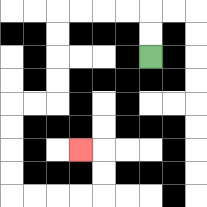{'start': '[6, 2]', 'end': '[3, 6]', 'path_directions': 'U,U,L,L,L,L,D,D,D,D,L,L,D,D,D,D,R,R,R,R,U,U,L', 'path_coordinates': '[[6, 2], [6, 1], [6, 0], [5, 0], [4, 0], [3, 0], [2, 0], [2, 1], [2, 2], [2, 3], [2, 4], [1, 4], [0, 4], [0, 5], [0, 6], [0, 7], [0, 8], [1, 8], [2, 8], [3, 8], [4, 8], [4, 7], [4, 6], [3, 6]]'}